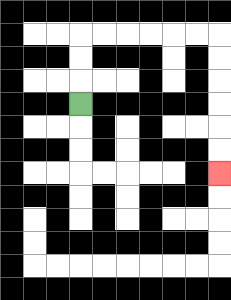{'start': '[3, 4]', 'end': '[9, 7]', 'path_directions': 'U,U,U,R,R,R,R,R,R,D,D,D,D,D,D', 'path_coordinates': '[[3, 4], [3, 3], [3, 2], [3, 1], [4, 1], [5, 1], [6, 1], [7, 1], [8, 1], [9, 1], [9, 2], [9, 3], [9, 4], [9, 5], [9, 6], [9, 7]]'}